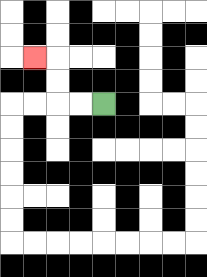{'start': '[4, 4]', 'end': '[1, 2]', 'path_directions': 'L,L,U,U,L', 'path_coordinates': '[[4, 4], [3, 4], [2, 4], [2, 3], [2, 2], [1, 2]]'}